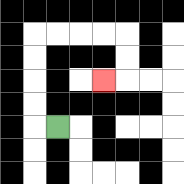{'start': '[2, 5]', 'end': '[4, 3]', 'path_directions': 'L,U,U,U,U,R,R,R,R,D,D,L', 'path_coordinates': '[[2, 5], [1, 5], [1, 4], [1, 3], [1, 2], [1, 1], [2, 1], [3, 1], [4, 1], [5, 1], [5, 2], [5, 3], [4, 3]]'}